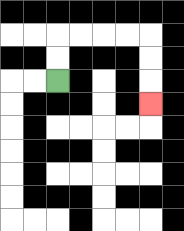{'start': '[2, 3]', 'end': '[6, 4]', 'path_directions': 'U,U,R,R,R,R,D,D,D', 'path_coordinates': '[[2, 3], [2, 2], [2, 1], [3, 1], [4, 1], [5, 1], [6, 1], [6, 2], [6, 3], [6, 4]]'}